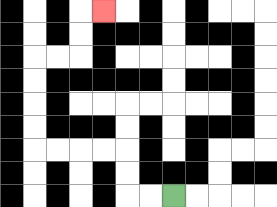{'start': '[7, 8]', 'end': '[4, 0]', 'path_directions': 'L,L,U,U,L,L,L,L,U,U,U,U,R,R,U,U,R', 'path_coordinates': '[[7, 8], [6, 8], [5, 8], [5, 7], [5, 6], [4, 6], [3, 6], [2, 6], [1, 6], [1, 5], [1, 4], [1, 3], [1, 2], [2, 2], [3, 2], [3, 1], [3, 0], [4, 0]]'}